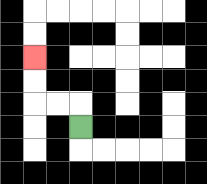{'start': '[3, 5]', 'end': '[1, 2]', 'path_directions': 'U,L,L,U,U', 'path_coordinates': '[[3, 5], [3, 4], [2, 4], [1, 4], [1, 3], [1, 2]]'}